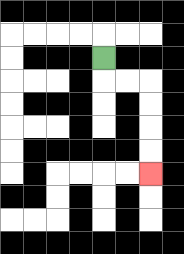{'start': '[4, 2]', 'end': '[6, 7]', 'path_directions': 'D,R,R,D,D,D,D', 'path_coordinates': '[[4, 2], [4, 3], [5, 3], [6, 3], [6, 4], [6, 5], [6, 6], [6, 7]]'}